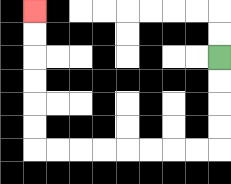{'start': '[9, 2]', 'end': '[1, 0]', 'path_directions': 'D,D,D,D,L,L,L,L,L,L,L,L,U,U,U,U,U,U', 'path_coordinates': '[[9, 2], [9, 3], [9, 4], [9, 5], [9, 6], [8, 6], [7, 6], [6, 6], [5, 6], [4, 6], [3, 6], [2, 6], [1, 6], [1, 5], [1, 4], [1, 3], [1, 2], [1, 1], [1, 0]]'}